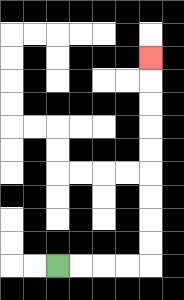{'start': '[2, 11]', 'end': '[6, 2]', 'path_directions': 'R,R,R,R,U,U,U,U,U,U,U,U,U', 'path_coordinates': '[[2, 11], [3, 11], [4, 11], [5, 11], [6, 11], [6, 10], [6, 9], [6, 8], [6, 7], [6, 6], [6, 5], [6, 4], [6, 3], [6, 2]]'}